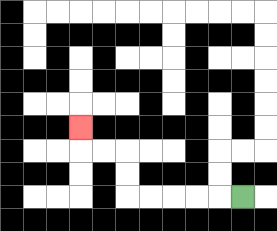{'start': '[10, 8]', 'end': '[3, 5]', 'path_directions': 'L,L,L,L,L,U,U,L,L,U', 'path_coordinates': '[[10, 8], [9, 8], [8, 8], [7, 8], [6, 8], [5, 8], [5, 7], [5, 6], [4, 6], [3, 6], [3, 5]]'}